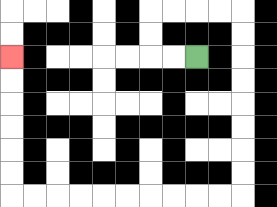{'start': '[8, 2]', 'end': '[0, 2]', 'path_directions': 'L,L,U,U,R,R,R,R,D,D,D,D,D,D,D,D,L,L,L,L,L,L,L,L,L,L,U,U,U,U,U,U', 'path_coordinates': '[[8, 2], [7, 2], [6, 2], [6, 1], [6, 0], [7, 0], [8, 0], [9, 0], [10, 0], [10, 1], [10, 2], [10, 3], [10, 4], [10, 5], [10, 6], [10, 7], [10, 8], [9, 8], [8, 8], [7, 8], [6, 8], [5, 8], [4, 8], [3, 8], [2, 8], [1, 8], [0, 8], [0, 7], [0, 6], [0, 5], [0, 4], [0, 3], [0, 2]]'}